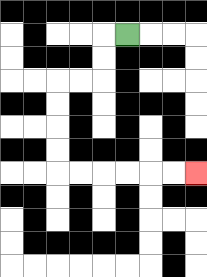{'start': '[5, 1]', 'end': '[8, 7]', 'path_directions': 'L,D,D,L,L,D,D,D,D,R,R,R,R,R,R', 'path_coordinates': '[[5, 1], [4, 1], [4, 2], [4, 3], [3, 3], [2, 3], [2, 4], [2, 5], [2, 6], [2, 7], [3, 7], [4, 7], [5, 7], [6, 7], [7, 7], [8, 7]]'}